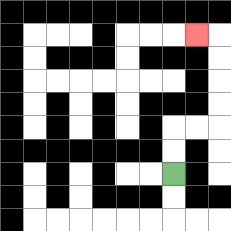{'start': '[7, 7]', 'end': '[8, 1]', 'path_directions': 'U,U,R,R,U,U,U,U,L', 'path_coordinates': '[[7, 7], [7, 6], [7, 5], [8, 5], [9, 5], [9, 4], [9, 3], [9, 2], [9, 1], [8, 1]]'}